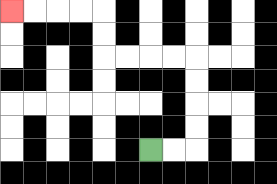{'start': '[6, 6]', 'end': '[0, 0]', 'path_directions': 'R,R,U,U,U,U,L,L,L,L,U,U,L,L,L,L', 'path_coordinates': '[[6, 6], [7, 6], [8, 6], [8, 5], [8, 4], [8, 3], [8, 2], [7, 2], [6, 2], [5, 2], [4, 2], [4, 1], [4, 0], [3, 0], [2, 0], [1, 0], [0, 0]]'}